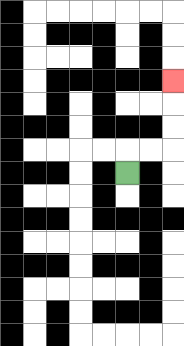{'start': '[5, 7]', 'end': '[7, 3]', 'path_directions': 'U,R,R,U,U,U', 'path_coordinates': '[[5, 7], [5, 6], [6, 6], [7, 6], [7, 5], [7, 4], [7, 3]]'}